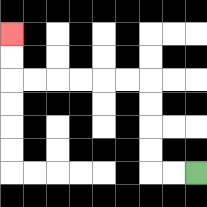{'start': '[8, 7]', 'end': '[0, 1]', 'path_directions': 'L,L,U,U,U,U,L,L,L,L,L,L,U,U', 'path_coordinates': '[[8, 7], [7, 7], [6, 7], [6, 6], [6, 5], [6, 4], [6, 3], [5, 3], [4, 3], [3, 3], [2, 3], [1, 3], [0, 3], [0, 2], [0, 1]]'}